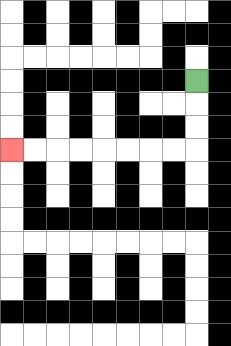{'start': '[8, 3]', 'end': '[0, 6]', 'path_directions': 'D,D,D,L,L,L,L,L,L,L,L', 'path_coordinates': '[[8, 3], [8, 4], [8, 5], [8, 6], [7, 6], [6, 6], [5, 6], [4, 6], [3, 6], [2, 6], [1, 6], [0, 6]]'}